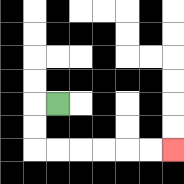{'start': '[2, 4]', 'end': '[7, 6]', 'path_directions': 'L,D,D,R,R,R,R,R,R', 'path_coordinates': '[[2, 4], [1, 4], [1, 5], [1, 6], [2, 6], [3, 6], [4, 6], [5, 6], [6, 6], [7, 6]]'}